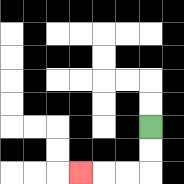{'start': '[6, 5]', 'end': '[3, 7]', 'path_directions': 'D,D,L,L,L', 'path_coordinates': '[[6, 5], [6, 6], [6, 7], [5, 7], [4, 7], [3, 7]]'}